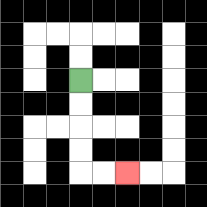{'start': '[3, 3]', 'end': '[5, 7]', 'path_directions': 'D,D,D,D,R,R', 'path_coordinates': '[[3, 3], [3, 4], [3, 5], [3, 6], [3, 7], [4, 7], [5, 7]]'}